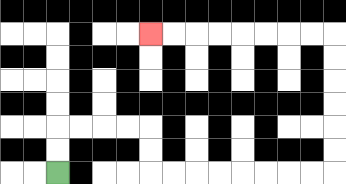{'start': '[2, 7]', 'end': '[6, 1]', 'path_directions': 'U,U,R,R,R,R,D,D,R,R,R,R,R,R,R,R,U,U,U,U,U,U,L,L,L,L,L,L,L,L', 'path_coordinates': '[[2, 7], [2, 6], [2, 5], [3, 5], [4, 5], [5, 5], [6, 5], [6, 6], [6, 7], [7, 7], [8, 7], [9, 7], [10, 7], [11, 7], [12, 7], [13, 7], [14, 7], [14, 6], [14, 5], [14, 4], [14, 3], [14, 2], [14, 1], [13, 1], [12, 1], [11, 1], [10, 1], [9, 1], [8, 1], [7, 1], [6, 1]]'}